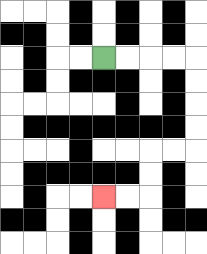{'start': '[4, 2]', 'end': '[4, 8]', 'path_directions': 'R,R,R,R,D,D,D,D,L,L,D,D,L,L', 'path_coordinates': '[[4, 2], [5, 2], [6, 2], [7, 2], [8, 2], [8, 3], [8, 4], [8, 5], [8, 6], [7, 6], [6, 6], [6, 7], [6, 8], [5, 8], [4, 8]]'}